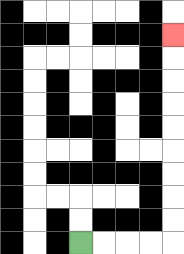{'start': '[3, 10]', 'end': '[7, 1]', 'path_directions': 'R,R,R,R,U,U,U,U,U,U,U,U,U', 'path_coordinates': '[[3, 10], [4, 10], [5, 10], [6, 10], [7, 10], [7, 9], [7, 8], [7, 7], [7, 6], [7, 5], [7, 4], [7, 3], [7, 2], [7, 1]]'}